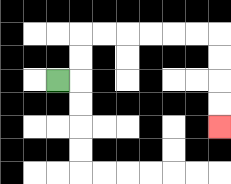{'start': '[2, 3]', 'end': '[9, 5]', 'path_directions': 'R,U,U,R,R,R,R,R,R,D,D,D,D', 'path_coordinates': '[[2, 3], [3, 3], [3, 2], [3, 1], [4, 1], [5, 1], [6, 1], [7, 1], [8, 1], [9, 1], [9, 2], [9, 3], [9, 4], [9, 5]]'}